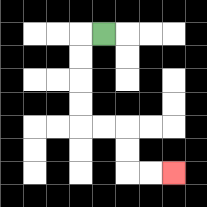{'start': '[4, 1]', 'end': '[7, 7]', 'path_directions': 'L,D,D,D,D,R,R,D,D,R,R', 'path_coordinates': '[[4, 1], [3, 1], [3, 2], [3, 3], [3, 4], [3, 5], [4, 5], [5, 5], [5, 6], [5, 7], [6, 7], [7, 7]]'}